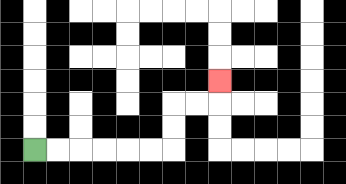{'start': '[1, 6]', 'end': '[9, 3]', 'path_directions': 'R,R,R,R,R,R,U,U,R,R,U', 'path_coordinates': '[[1, 6], [2, 6], [3, 6], [4, 6], [5, 6], [6, 6], [7, 6], [7, 5], [7, 4], [8, 4], [9, 4], [9, 3]]'}